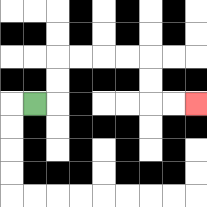{'start': '[1, 4]', 'end': '[8, 4]', 'path_directions': 'R,U,U,R,R,R,R,D,D,R,R', 'path_coordinates': '[[1, 4], [2, 4], [2, 3], [2, 2], [3, 2], [4, 2], [5, 2], [6, 2], [6, 3], [6, 4], [7, 4], [8, 4]]'}